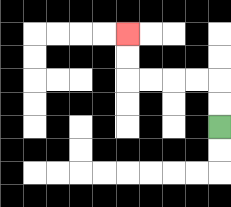{'start': '[9, 5]', 'end': '[5, 1]', 'path_directions': 'U,U,L,L,L,L,U,U', 'path_coordinates': '[[9, 5], [9, 4], [9, 3], [8, 3], [7, 3], [6, 3], [5, 3], [5, 2], [5, 1]]'}